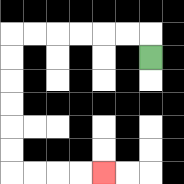{'start': '[6, 2]', 'end': '[4, 7]', 'path_directions': 'U,L,L,L,L,L,L,D,D,D,D,D,D,R,R,R,R', 'path_coordinates': '[[6, 2], [6, 1], [5, 1], [4, 1], [3, 1], [2, 1], [1, 1], [0, 1], [0, 2], [0, 3], [0, 4], [0, 5], [0, 6], [0, 7], [1, 7], [2, 7], [3, 7], [4, 7]]'}